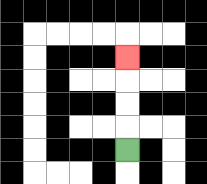{'start': '[5, 6]', 'end': '[5, 2]', 'path_directions': 'U,U,U,U', 'path_coordinates': '[[5, 6], [5, 5], [5, 4], [5, 3], [5, 2]]'}